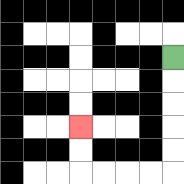{'start': '[7, 2]', 'end': '[3, 5]', 'path_directions': 'D,D,D,D,D,L,L,L,L,U,U', 'path_coordinates': '[[7, 2], [7, 3], [7, 4], [7, 5], [7, 6], [7, 7], [6, 7], [5, 7], [4, 7], [3, 7], [3, 6], [3, 5]]'}